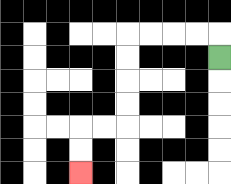{'start': '[9, 2]', 'end': '[3, 7]', 'path_directions': 'U,L,L,L,L,D,D,D,D,L,L,D,D', 'path_coordinates': '[[9, 2], [9, 1], [8, 1], [7, 1], [6, 1], [5, 1], [5, 2], [5, 3], [5, 4], [5, 5], [4, 5], [3, 5], [3, 6], [3, 7]]'}